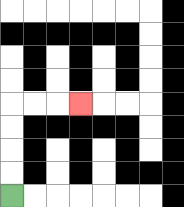{'start': '[0, 8]', 'end': '[3, 4]', 'path_directions': 'U,U,U,U,R,R,R', 'path_coordinates': '[[0, 8], [0, 7], [0, 6], [0, 5], [0, 4], [1, 4], [2, 4], [3, 4]]'}